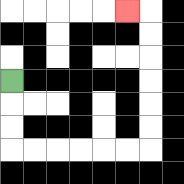{'start': '[0, 3]', 'end': '[5, 0]', 'path_directions': 'D,D,D,R,R,R,R,R,R,U,U,U,U,U,U,L', 'path_coordinates': '[[0, 3], [0, 4], [0, 5], [0, 6], [1, 6], [2, 6], [3, 6], [4, 6], [5, 6], [6, 6], [6, 5], [6, 4], [6, 3], [6, 2], [6, 1], [6, 0], [5, 0]]'}